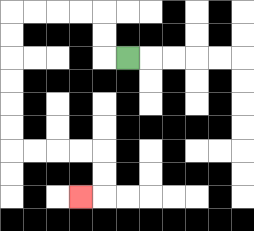{'start': '[5, 2]', 'end': '[3, 8]', 'path_directions': 'L,U,U,L,L,L,L,D,D,D,D,D,D,R,R,R,R,D,D,L', 'path_coordinates': '[[5, 2], [4, 2], [4, 1], [4, 0], [3, 0], [2, 0], [1, 0], [0, 0], [0, 1], [0, 2], [0, 3], [0, 4], [0, 5], [0, 6], [1, 6], [2, 6], [3, 6], [4, 6], [4, 7], [4, 8], [3, 8]]'}